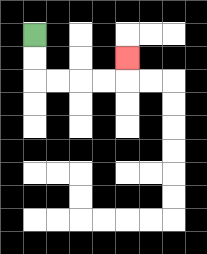{'start': '[1, 1]', 'end': '[5, 2]', 'path_directions': 'D,D,R,R,R,R,U', 'path_coordinates': '[[1, 1], [1, 2], [1, 3], [2, 3], [3, 3], [4, 3], [5, 3], [5, 2]]'}